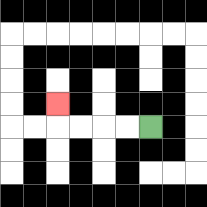{'start': '[6, 5]', 'end': '[2, 4]', 'path_directions': 'L,L,L,L,U', 'path_coordinates': '[[6, 5], [5, 5], [4, 5], [3, 5], [2, 5], [2, 4]]'}